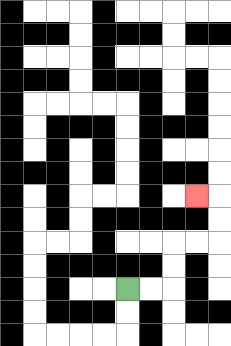{'start': '[5, 12]', 'end': '[8, 8]', 'path_directions': 'R,R,U,U,R,R,U,U,L', 'path_coordinates': '[[5, 12], [6, 12], [7, 12], [7, 11], [7, 10], [8, 10], [9, 10], [9, 9], [9, 8], [8, 8]]'}